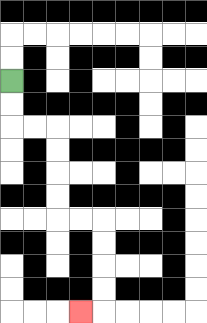{'start': '[0, 3]', 'end': '[3, 13]', 'path_directions': 'D,D,R,R,D,D,D,D,R,R,D,D,D,D,L', 'path_coordinates': '[[0, 3], [0, 4], [0, 5], [1, 5], [2, 5], [2, 6], [2, 7], [2, 8], [2, 9], [3, 9], [4, 9], [4, 10], [4, 11], [4, 12], [4, 13], [3, 13]]'}